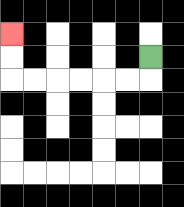{'start': '[6, 2]', 'end': '[0, 1]', 'path_directions': 'D,L,L,L,L,L,L,U,U', 'path_coordinates': '[[6, 2], [6, 3], [5, 3], [4, 3], [3, 3], [2, 3], [1, 3], [0, 3], [0, 2], [0, 1]]'}